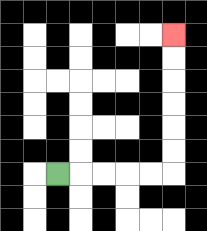{'start': '[2, 7]', 'end': '[7, 1]', 'path_directions': 'R,R,R,R,R,U,U,U,U,U,U', 'path_coordinates': '[[2, 7], [3, 7], [4, 7], [5, 7], [6, 7], [7, 7], [7, 6], [7, 5], [7, 4], [7, 3], [7, 2], [7, 1]]'}